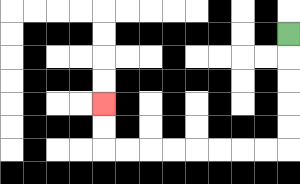{'start': '[12, 1]', 'end': '[4, 4]', 'path_directions': 'D,D,D,D,D,L,L,L,L,L,L,L,L,U,U', 'path_coordinates': '[[12, 1], [12, 2], [12, 3], [12, 4], [12, 5], [12, 6], [11, 6], [10, 6], [9, 6], [8, 6], [7, 6], [6, 6], [5, 6], [4, 6], [4, 5], [4, 4]]'}